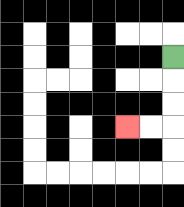{'start': '[7, 2]', 'end': '[5, 5]', 'path_directions': 'D,D,D,L,L', 'path_coordinates': '[[7, 2], [7, 3], [7, 4], [7, 5], [6, 5], [5, 5]]'}